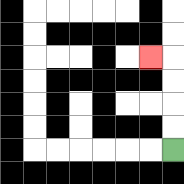{'start': '[7, 6]', 'end': '[6, 2]', 'path_directions': 'U,U,U,U,L', 'path_coordinates': '[[7, 6], [7, 5], [7, 4], [7, 3], [7, 2], [6, 2]]'}